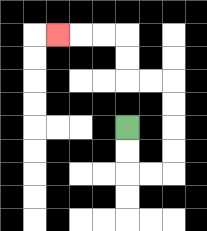{'start': '[5, 5]', 'end': '[2, 1]', 'path_directions': 'D,D,R,R,U,U,U,U,L,L,U,U,L,L,L', 'path_coordinates': '[[5, 5], [5, 6], [5, 7], [6, 7], [7, 7], [7, 6], [7, 5], [7, 4], [7, 3], [6, 3], [5, 3], [5, 2], [5, 1], [4, 1], [3, 1], [2, 1]]'}